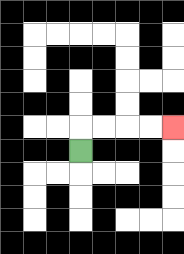{'start': '[3, 6]', 'end': '[7, 5]', 'path_directions': 'U,R,R,R,R', 'path_coordinates': '[[3, 6], [3, 5], [4, 5], [5, 5], [6, 5], [7, 5]]'}